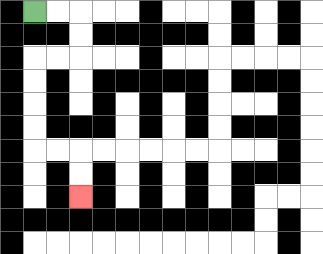{'start': '[1, 0]', 'end': '[3, 8]', 'path_directions': 'R,R,D,D,L,L,D,D,D,D,R,R,D,D', 'path_coordinates': '[[1, 0], [2, 0], [3, 0], [3, 1], [3, 2], [2, 2], [1, 2], [1, 3], [1, 4], [1, 5], [1, 6], [2, 6], [3, 6], [3, 7], [3, 8]]'}